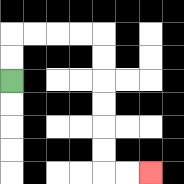{'start': '[0, 3]', 'end': '[6, 7]', 'path_directions': 'U,U,R,R,R,R,D,D,D,D,D,D,R,R', 'path_coordinates': '[[0, 3], [0, 2], [0, 1], [1, 1], [2, 1], [3, 1], [4, 1], [4, 2], [4, 3], [4, 4], [4, 5], [4, 6], [4, 7], [5, 7], [6, 7]]'}